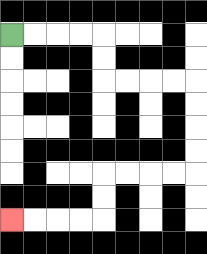{'start': '[0, 1]', 'end': '[0, 9]', 'path_directions': 'R,R,R,R,D,D,R,R,R,R,D,D,D,D,L,L,L,L,D,D,L,L,L,L', 'path_coordinates': '[[0, 1], [1, 1], [2, 1], [3, 1], [4, 1], [4, 2], [4, 3], [5, 3], [6, 3], [7, 3], [8, 3], [8, 4], [8, 5], [8, 6], [8, 7], [7, 7], [6, 7], [5, 7], [4, 7], [4, 8], [4, 9], [3, 9], [2, 9], [1, 9], [0, 9]]'}